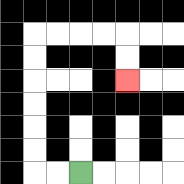{'start': '[3, 7]', 'end': '[5, 3]', 'path_directions': 'L,L,U,U,U,U,U,U,R,R,R,R,D,D', 'path_coordinates': '[[3, 7], [2, 7], [1, 7], [1, 6], [1, 5], [1, 4], [1, 3], [1, 2], [1, 1], [2, 1], [3, 1], [4, 1], [5, 1], [5, 2], [5, 3]]'}